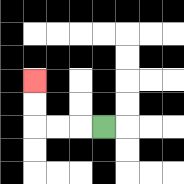{'start': '[4, 5]', 'end': '[1, 3]', 'path_directions': 'L,L,L,U,U', 'path_coordinates': '[[4, 5], [3, 5], [2, 5], [1, 5], [1, 4], [1, 3]]'}